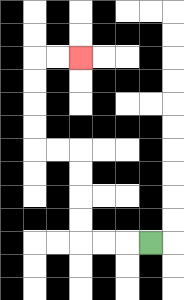{'start': '[6, 10]', 'end': '[3, 2]', 'path_directions': 'L,L,L,U,U,U,U,L,L,U,U,U,U,R,R', 'path_coordinates': '[[6, 10], [5, 10], [4, 10], [3, 10], [3, 9], [3, 8], [3, 7], [3, 6], [2, 6], [1, 6], [1, 5], [1, 4], [1, 3], [1, 2], [2, 2], [3, 2]]'}